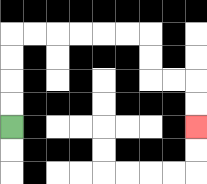{'start': '[0, 5]', 'end': '[8, 5]', 'path_directions': 'U,U,U,U,R,R,R,R,R,R,D,D,R,R,D,D', 'path_coordinates': '[[0, 5], [0, 4], [0, 3], [0, 2], [0, 1], [1, 1], [2, 1], [3, 1], [4, 1], [5, 1], [6, 1], [6, 2], [6, 3], [7, 3], [8, 3], [8, 4], [8, 5]]'}